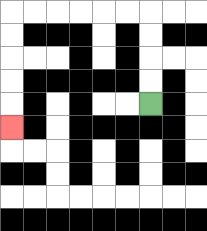{'start': '[6, 4]', 'end': '[0, 5]', 'path_directions': 'U,U,U,U,L,L,L,L,L,L,D,D,D,D,D', 'path_coordinates': '[[6, 4], [6, 3], [6, 2], [6, 1], [6, 0], [5, 0], [4, 0], [3, 0], [2, 0], [1, 0], [0, 0], [0, 1], [0, 2], [0, 3], [0, 4], [0, 5]]'}